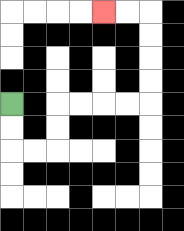{'start': '[0, 4]', 'end': '[4, 0]', 'path_directions': 'D,D,R,R,U,U,R,R,R,R,U,U,U,U,L,L', 'path_coordinates': '[[0, 4], [0, 5], [0, 6], [1, 6], [2, 6], [2, 5], [2, 4], [3, 4], [4, 4], [5, 4], [6, 4], [6, 3], [6, 2], [6, 1], [6, 0], [5, 0], [4, 0]]'}